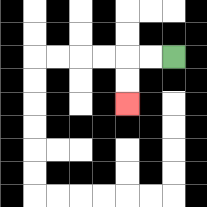{'start': '[7, 2]', 'end': '[5, 4]', 'path_directions': 'L,L,D,D', 'path_coordinates': '[[7, 2], [6, 2], [5, 2], [5, 3], [5, 4]]'}